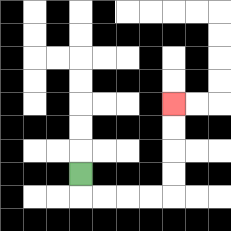{'start': '[3, 7]', 'end': '[7, 4]', 'path_directions': 'D,R,R,R,R,U,U,U,U', 'path_coordinates': '[[3, 7], [3, 8], [4, 8], [5, 8], [6, 8], [7, 8], [7, 7], [7, 6], [7, 5], [7, 4]]'}